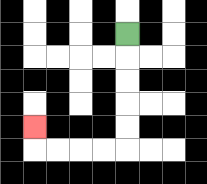{'start': '[5, 1]', 'end': '[1, 5]', 'path_directions': 'D,D,D,D,D,L,L,L,L,U', 'path_coordinates': '[[5, 1], [5, 2], [5, 3], [5, 4], [5, 5], [5, 6], [4, 6], [3, 6], [2, 6], [1, 6], [1, 5]]'}